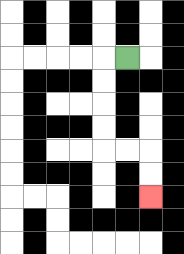{'start': '[5, 2]', 'end': '[6, 8]', 'path_directions': 'L,D,D,D,D,R,R,D,D', 'path_coordinates': '[[5, 2], [4, 2], [4, 3], [4, 4], [4, 5], [4, 6], [5, 6], [6, 6], [6, 7], [6, 8]]'}